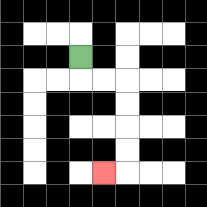{'start': '[3, 2]', 'end': '[4, 7]', 'path_directions': 'D,R,R,D,D,D,D,L', 'path_coordinates': '[[3, 2], [3, 3], [4, 3], [5, 3], [5, 4], [5, 5], [5, 6], [5, 7], [4, 7]]'}